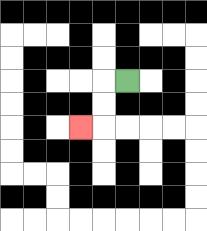{'start': '[5, 3]', 'end': '[3, 5]', 'path_directions': 'L,D,D,L', 'path_coordinates': '[[5, 3], [4, 3], [4, 4], [4, 5], [3, 5]]'}